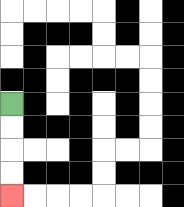{'start': '[0, 4]', 'end': '[0, 8]', 'path_directions': 'D,D,D,D', 'path_coordinates': '[[0, 4], [0, 5], [0, 6], [0, 7], [0, 8]]'}